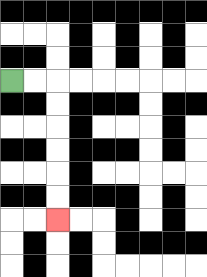{'start': '[0, 3]', 'end': '[2, 9]', 'path_directions': 'R,R,D,D,D,D,D,D', 'path_coordinates': '[[0, 3], [1, 3], [2, 3], [2, 4], [2, 5], [2, 6], [2, 7], [2, 8], [2, 9]]'}